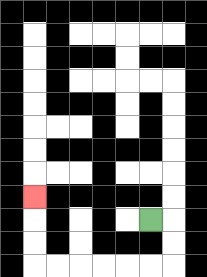{'start': '[6, 9]', 'end': '[1, 8]', 'path_directions': 'R,D,D,L,L,L,L,L,L,U,U,U', 'path_coordinates': '[[6, 9], [7, 9], [7, 10], [7, 11], [6, 11], [5, 11], [4, 11], [3, 11], [2, 11], [1, 11], [1, 10], [1, 9], [1, 8]]'}